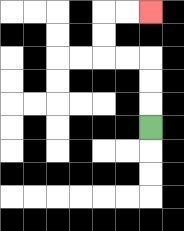{'start': '[6, 5]', 'end': '[6, 0]', 'path_directions': 'U,U,U,L,L,U,U,R,R', 'path_coordinates': '[[6, 5], [6, 4], [6, 3], [6, 2], [5, 2], [4, 2], [4, 1], [4, 0], [5, 0], [6, 0]]'}